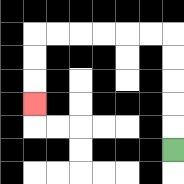{'start': '[7, 6]', 'end': '[1, 4]', 'path_directions': 'U,U,U,U,U,L,L,L,L,L,L,D,D,D', 'path_coordinates': '[[7, 6], [7, 5], [7, 4], [7, 3], [7, 2], [7, 1], [6, 1], [5, 1], [4, 1], [3, 1], [2, 1], [1, 1], [1, 2], [1, 3], [1, 4]]'}